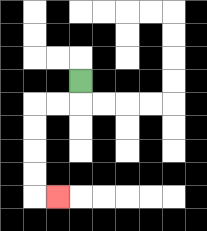{'start': '[3, 3]', 'end': '[2, 8]', 'path_directions': 'D,L,L,D,D,D,D,R', 'path_coordinates': '[[3, 3], [3, 4], [2, 4], [1, 4], [1, 5], [1, 6], [1, 7], [1, 8], [2, 8]]'}